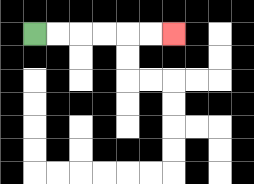{'start': '[1, 1]', 'end': '[7, 1]', 'path_directions': 'R,R,R,R,R,R', 'path_coordinates': '[[1, 1], [2, 1], [3, 1], [4, 1], [5, 1], [6, 1], [7, 1]]'}